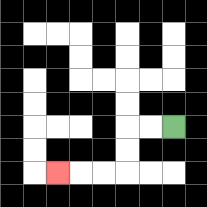{'start': '[7, 5]', 'end': '[2, 7]', 'path_directions': 'L,L,D,D,L,L,L', 'path_coordinates': '[[7, 5], [6, 5], [5, 5], [5, 6], [5, 7], [4, 7], [3, 7], [2, 7]]'}